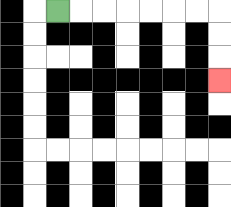{'start': '[2, 0]', 'end': '[9, 3]', 'path_directions': 'R,R,R,R,R,R,R,D,D,D', 'path_coordinates': '[[2, 0], [3, 0], [4, 0], [5, 0], [6, 0], [7, 0], [8, 0], [9, 0], [9, 1], [9, 2], [9, 3]]'}